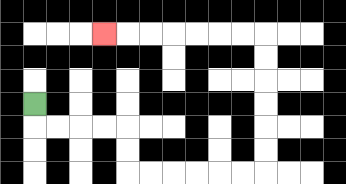{'start': '[1, 4]', 'end': '[4, 1]', 'path_directions': 'D,R,R,R,R,D,D,R,R,R,R,R,R,U,U,U,U,U,U,L,L,L,L,L,L,L', 'path_coordinates': '[[1, 4], [1, 5], [2, 5], [3, 5], [4, 5], [5, 5], [5, 6], [5, 7], [6, 7], [7, 7], [8, 7], [9, 7], [10, 7], [11, 7], [11, 6], [11, 5], [11, 4], [11, 3], [11, 2], [11, 1], [10, 1], [9, 1], [8, 1], [7, 1], [6, 1], [5, 1], [4, 1]]'}